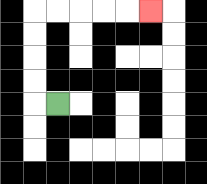{'start': '[2, 4]', 'end': '[6, 0]', 'path_directions': 'L,U,U,U,U,R,R,R,R,R', 'path_coordinates': '[[2, 4], [1, 4], [1, 3], [1, 2], [1, 1], [1, 0], [2, 0], [3, 0], [4, 0], [5, 0], [6, 0]]'}